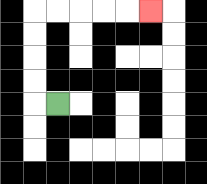{'start': '[2, 4]', 'end': '[6, 0]', 'path_directions': 'L,U,U,U,U,R,R,R,R,R', 'path_coordinates': '[[2, 4], [1, 4], [1, 3], [1, 2], [1, 1], [1, 0], [2, 0], [3, 0], [4, 0], [5, 0], [6, 0]]'}